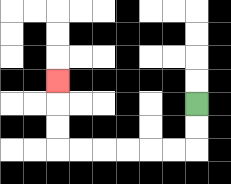{'start': '[8, 4]', 'end': '[2, 3]', 'path_directions': 'D,D,L,L,L,L,L,L,U,U,U', 'path_coordinates': '[[8, 4], [8, 5], [8, 6], [7, 6], [6, 6], [5, 6], [4, 6], [3, 6], [2, 6], [2, 5], [2, 4], [2, 3]]'}